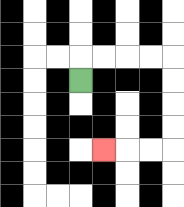{'start': '[3, 3]', 'end': '[4, 6]', 'path_directions': 'U,R,R,R,R,D,D,D,D,L,L,L', 'path_coordinates': '[[3, 3], [3, 2], [4, 2], [5, 2], [6, 2], [7, 2], [7, 3], [7, 4], [7, 5], [7, 6], [6, 6], [5, 6], [4, 6]]'}